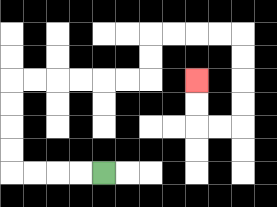{'start': '[4, 7]', 'end': '[8, 3]', 'path_directions': 'L,L,L,L,U,U,U,U,R,R,R,R,R,R,U,U,R,R,R,R,D,D,D,D,L,L,U,U', 'path_coordinates': '[[4, 7], [3, 7], [2, 7], [1, 7], [0, 7], [0, 6], [0, 5], [0, 4], [0, 3], [1, 3], [2, 3], [3, 3], [4, 3], [5, 3], [6, 3], [6, 2], [6, 1], [7, 1], [8, 1], [9, 1], [10, 1], [10, 2], [10, 3], [10, 4], [10, 5], [9, 5], [8, 5], [8, 4], [8, 3]]'}